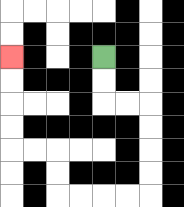{'start': '[4, 2]', 'end': '[0, 2]', 'path_directions': 'D,D,R,R,D,D,D,D,L,L,L,L,U,U,L,L,U,U,U,U', 'path_coordinates': '[[4, 2], [4, 3], [4, 4], [5, 4], [6, 4], [6, 5], [6, 6], [6, 7], [6, 8], [5, 8], [4, 8], [3, 8], [2, 8], [2, 7], [2, 6], [1, 6], [0, 6], [0, 5], [0, 4], [0, 3], [0, 2]]'}